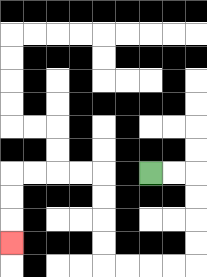{'start': '[6, 7]', 'end': '[0, 10]', 'path_directions': 'R,R,D,D,D,D,L,L,L,L,U,U,U,U,L,L,L,L,D,D,D', 'path_coordinates': '[[6, 7], [7, 7], [8, 7], [8, 8], [8, 9], [8, 10], [8, 11], [7, 11], [6, 11], [5, 11], [4, 11], [4, 10], [4, 9], [4, 8], [4, 7], [3, 7], [2, 7], [1, 7], [0, 7], [0, 8], [0, 9], [0, 10]]'}